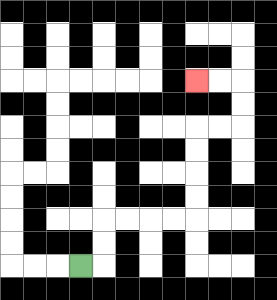{'start': '[3, 11]', 'end': '[8, 3]', 'path_directions': 'R,U,U,R,R,R,R,U,U,U,U,R,R,U,U,L,L', 'path_coordinates': '[[3, 11], [4, 11], [4, 10], [4, 9], [5, 9], [6, 9], [7, 9], [8, 9], [8, 8], [8, 7], [8, 6], [8, 5], [9, 5], [10, 5], [10, 4], [10, 3], [9, 3], [8, 3]]'}